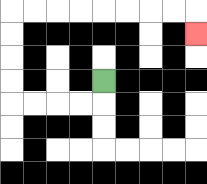{'start': '[4, 3]', 'end': '[8, 1]', 'path_directions': 'D,L,L,L,L,U,U,U,U,R,R,R,R,R,R,R,R,D', 'path_coordinates': '[[4, 3], [4, 4], [3, 4], [2, 4], [1, 4], [0, 4], [0, 3], [0, 2], [0, 1], [0, 0], [1, 0], [2, 0], [3, 0], [4, 0], [5, 0], [6, 0], [7, 0], [8, 0], [8, 1]]'}